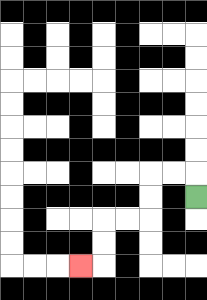{'start': '[8, 8]', 'end': '[3, 11]', 'path_directions': 'U,L,L,D,D,L,L,D,D,L', 'path_coordinates': '[[8, 8], [8, 7], [7, 7], [6, 7], [6, 8], [6, 9], [5, 9], [4, 9], [4, 10], [4, 11], [3, 11]]'}